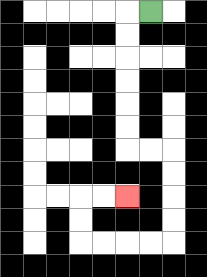{'start': '[6, 0]', 'end': '[5, 8]', 'path_directions': 'L,D,D,D,D,D,D,R,R,D,D,D,D,L,L,L,L,U,U,R,R', 'path_coordinates': '[[6, 0], [5, 0], [5, 1], [5, 2], [5, 3], [5, 4], [5, 5], [5, 6], [6, 6], [7, 6], [7, 7], [7, 8], [7, 9], [7, 10], [6, 10], [5, 10], [4, 10], [3, 10], [3, 9], [3, 8], [4, 8], [5, 8]]'}